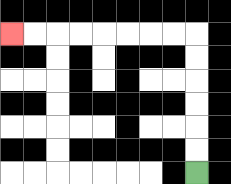{'start': '[8, 7]', 'end': '[0, 1]', 'path_directions': 'U,U,U,U,U,U,L,L,L,L,L,L,L,L', 'path_coordinates': '[[8, 7], [8, 6], [8, 5], [8, 4], [8, 3], [8, 2], [8, 1], [7, 1], [6, 1], [5, 1], [4, 1], [3, 1], [2, 1], [1, 1], [0, 1]]'}